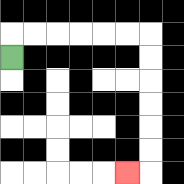{'start': '[0, 2]', 'end': '[5, 7]', 'path_directions': 'U,R,R,R,R,R,R,D,D,D,D,D,D,L', 'path_coordinates': '[[0, 2], [0, 1], [1, 1], [2, 1], [3, 1], [4, 1], [5, 1], [6, 1], [6, 2], [6, 3], [6, 4], [6, 5], [6, 6], [6, 7], [5, 7]]'}